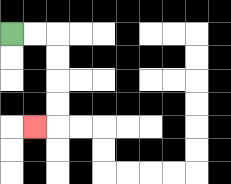{'start': '[0, 1]', 'end': '[1, 5]', 'path_directions': 'R,R,D,D,D,D,L', 'path_coordinates': '[[0, 1], [1, 1], [2, 1], [2, 2], [2, 3], [2, 4], [2, 5], [1, 5]]'}